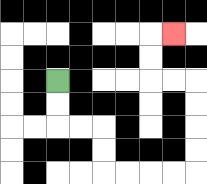{'start': '[2, 3]', 'end': '[7, 1]', 'path_directions': 'D,D,R,R,D,D,R,R,R,R,U,U,U,U,L,L,U,U,R', 'path_coordinates': '[[2, 3], [2, 4], [2, 5], [3, 5], [4, 5], [4, 6], [4, 7], [5, 7], [6, 7], [7, 7], [8, 7], [8, 6], [8, 5], [8, 4], [8, 3], [7, 3], [6, 3], [6, 2], [6, 1], [7, 1]]'}